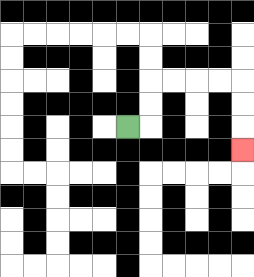{'start': '[5, 5]', 'end': '[10, 6]', 'path_directions': 'R,U,U,R,R,R,R,D,D,D', 'path_coordinates': '[[5, 5], [6, 5], [6, 4], [6, 3], [7, 3], [8, 3], [9, 3], [10, 3], [10, 4], [10, 5], [10, 6]]'}